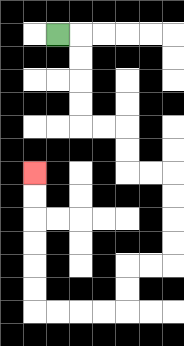{'start': '[2, 1]', 'end': '[1, 7]', 'path_directions': 'R,D,D,D,D,R,R,D,D,R,R,D,D,D,D,L,L,D,D,L,L,L,L,U,U,U,U,U,U', 'path_coordinates': '[[2, 1], [3, 1], [3, 2], [3, 3], [3, 4], [3, 5], [4, 5], [5, 5], [5, 6], [5, 7], [6, 7], [7, 7], [7, 8], [7, 9], [7, 10], [7, 11], [6, 11], [5, 11], [5, 12], [5, 13], [4, 13], [3, 13], [2, 13], [1, 13], [1, 12], [1, 11], [1, 10], [1, 9], [1, 8], [1, 7]]'}